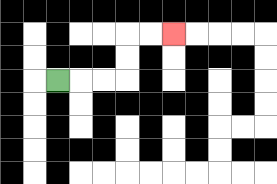{'start': '[2, 3]', 'end': '[7, 1]', 'path_directions': 'R,R,R,U,U,R,R', 'path_coordinates': '[[2, 3], [3, 3], [4, 3], [5, 3], [5, 2], [5, 1], [6, 1], [7, 1]]'}